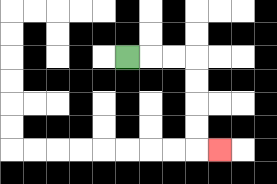{'start': '[5, 2]', 'end': '[9, 6]', 'path_directions': 'R,R,R,D,D,D,D,R', 'path_coordinates': '[[5, 2], [6, 2], [7, 2], [8, 2], [8, 3], [8, 4], [8, 5], [8, 6], [9, 6]]'}